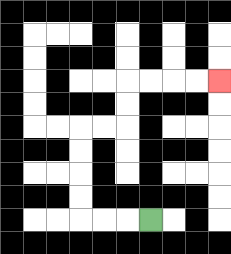{'start': '[6, 9]', 'end': '[9, 3]', 'path_directions': 'L,L,L,U,U,U,U,R,R,U,U,R,R,R,R', 'path_coordinates': '[[6, 9], [5, 9], [4, 9], [3, 9], [3, 8], [3, 7], [3, 6], [3, 5], [4, 5], [5, 5], [5, 4], [5, 3], [6, 3], [7, 3], [8, 3], [9, 3]]'}